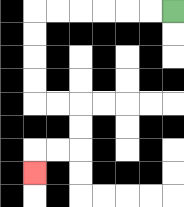{'start': '[7, 0]', 'end': '[1, 7]', 'path_directions': 'L,L,L,L,L,L,D,D,D,D,R,R,D,D,L,L,D', 'path_coordinates': '[[7, 0], [6, 0], [5, 0], [4, 0], [3, 0], [2, 0], [1, 0], [1, 1], [1, 2], [1, 3], [1, 4], [2, 4], [3, 4], [3, 5], [3, 6], [2, 6], [1, 6], [1, 7]]'}